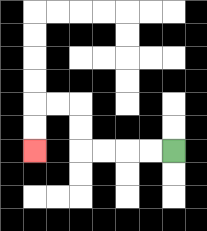{'start': '[7, 6]', 'end': '[1, 6]', 'path_directions': 'L,L,L,L,U,U,L,L,D,D', 'path_coordinates': '[[7, 6], [6, 6], [5, 6], [4, 6], [3, 6], [3, 5], [3, 4], [2, 4], [1, 4], [1, 5], [1, 6]]'}